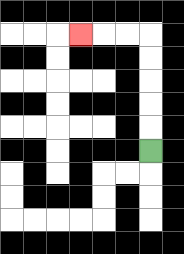{'start': '[6, 6]', 'end': '[3, 1]', 'path_directions': 'U,U,U,U,U,L,L,L', 'path_coordinates': '[[6, 6], [6, 5], [6, 4], [6, 3], [6, 2], [6, 1], [5, 1], [4, 1], [3, 1]]'}